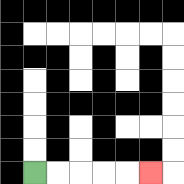{'start': '[1, 7]', 'end': '[6, 7]', 'path_directions': 'R,R,R,R,R', 'path_coordinates': '[[1, 7], [2, 7], [3, 7], [4, 7], [5, 7], [6, 7]]'}